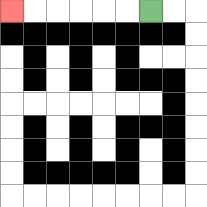{'start': '[6, 0]', 'end': '[0, 0]', 'path_directions': 'L,L,L,L,L,L', 'path_coordinates': '[[6, 0], [5, 0], [4, 0], [3, 0], [2, 0], [1, 0], [0, 0]]'}